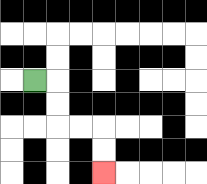{'start': '[1, 3]', 'end': '[4, 7]', 'path_directions': 'R,D,D,R,R,D,D', 'path_coordinates': '[[1, 3], [2, 3], [2, 4], [2, 5], [3, 5], [4, 5], [4, 6], [4, 7]]'}